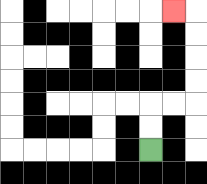{'start': '[6, 6]', 'end': '[7, 0]', 'path_directions': 'U,U,R,R,U,U,U,U,L', 'path_coordinates': '[[6, 6], [6, 5], [6, 4], [7, 4], [8, 4], [8, 3], [8, 2], [8, 1], [8, 0], [7, 0]]'}